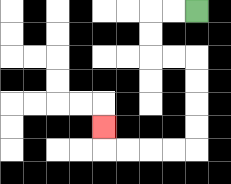{'start': '[8, 0]', 'end': '[4, 5]', 'path_directions': 'L,L,D,D,R,R,D,D,D,D,L,L,L,L,U', 'path_coordinates': '[[8, 0], [7, 0], [6, 0], [6, 1], [6, 2], [7, 2], [8, 2], [8, 3], [8, 4], [8, 5], [8, 6], [7, 6], [6, 6], [5, 6], [4, 6], [4, 5]]'}